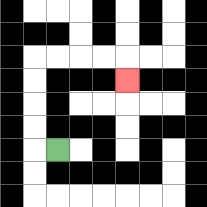{'start': '[2, 6]', 'end': '[5, 3]', 'path_directions': 'L,U,U,U,U,R,R,R,R,D', 'path_coordinates': '[[2, 6], [1, 6], [1, 5], [1, 4], [1, 3], [1, 2], [2, 2], [3, 2], [4, 2], [5, 2], [5, 3]]'}